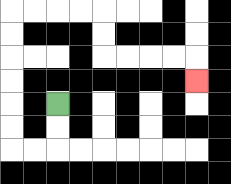{'start': '[2, 4]', 'end': '[8, 3]', 'path_directions': 'D,D,L,L,U,U,U,U,U,U,R,R,R,R,D,D,R,R,R,R,D', 'path_coordinates': '[[2, 4], [2, 5], [2, 6], [1, 6], [0, 6], [0, 5], [0, 4], [0, 3], [0, 2], [0, 1], [0, 0], [1, 0], [2, 0], [3, 0], [4, 0], [4, 1], [4, 2], [5, 2], [6, 2], [7, 2], [8, 2], [8, 3]]'}